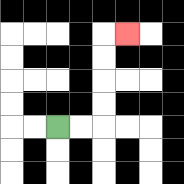{'start': '[2, 5]', 'end': '[5, 1]', 'path_directions': 'R,R,U,U,U,U,R', 'path_coordinates': '[[2, 5], [3, 5], [4, 5], [4, 4], [4, 3], [4, 2], [4, 1], [5, 1]]'}